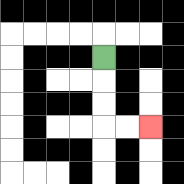{'start': '[4, 2]', 'end': '[6, 5]', 'path_directions': 'D,D,D,R,R', 'path_coordinates': '[[4, 2], [4, 3], [4, 4], [4, 5], [5, 5], [6, 5]]'}